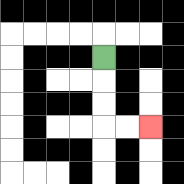{'start': '[4, 2]', 'end': '[6, 5]', 'path_directions': 'D,D,D,R,R', 'path_coordinates': '[[4, 2], [4, 3], [4, 4], [4, 5], [5, 5], [6, 5]]'}